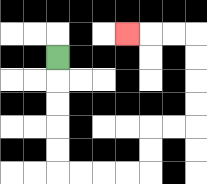{'start': '[2, 2]', 'end': '[5, 1]', 'path_directions': 'D,D,D,D,D,R,R,R,R,U,U,R,R,U,U,U,U,L,L,L', 'path_coordinates': '[[2, 2], [2, 3], [2, 4], [2, 5], [2, 6], [2, 7], [3, 7], [4, 7], [5, 7], [6, 7], [6, 6], [6, 5], [7, 5], [8, 5], [8, 4], [8, 3], [8, 2], [8, 1], [7, 1], [6, 1], [5, 1]]'}